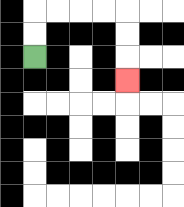{'start': '[1, 2]', 'end': '[5, 3]', 'path_directions': 'U,U,R,R,R,R,D,D,D', 'path_coordinates': '[[1, 2], [1, 1], [1, 0], [2, 0], [3, 0], [4, 0], [5, 0], [5, 1], [5, 2], [5, 3]]'}